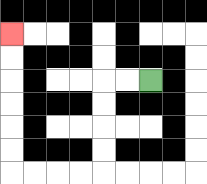{'start': '[6, 3]', 'end': '[0, 1]', 'path_directions': 'L,L,D,D,D,D,L,L,L,L,U,U,U,U,U,U', 'path_coordinates': '[[6, 3], [5, 3], [4, 3], [4, 4], [4, 5], [4, 6], [4, 7], [3, 7], [2, 7], [1, 7], [0, 7], [0, 6], [0, 5], [0, 4], [0, 3], [0, 2], [0, 1]]'}